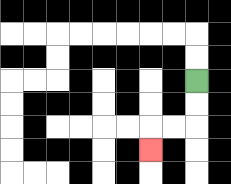{'start': '[8, 3]', 'end': '[6, 6]', 'path_directions': 'D,D,L,L,D', 'path_coordinates': '[[8, 3], [8, 4], [8, 5], [7, 5], [6, 5], [6, 6]]'}